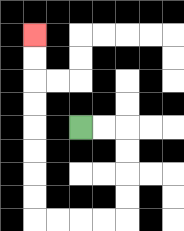{'start': '[3, 5]', 'end': '[1, 1]', 'path_directions': 'R,R,D,D,D,D,L,L,L,L,U,U,U,U,U,U,U,U', 'path_coordinates': '[[3, 5], [4, 5], [5, 5], [5, 6], [5, 7], [5, 8], [5, 9], [4, 9], [3, 9], [2, 9], [1, 9], [1, 8], [1, 7], [1, 6], [1, 5], [1, 4], [1, 3], [1, 2], [1, 1]]'}